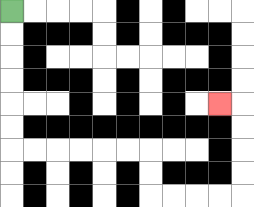{'start': '[0, 0]', 'end': '[9, 4]', 'path_directions': 'D,D,D,D,D,D,R,R,R,R,R,R,D,D,R,R,R,R,U,U,U,U,L', 'path_coordinates': '[[0, 0], [0, 1], [0, 2], [0, 3], [0, 4], [0, 5], [0, 6], [1, 6], [2, 6], [3, 6], [4, 6], [5, 6], [6, 6], [6, 7], [6, 8], [7, 8], [8, 8], [9, 8], [10, 8], [10, 7], [10, 6], [10, 5], [10, 4], [9, 4]]'}